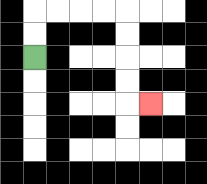{'start': '[1, 2]', 'end': '[6, 4]', 'path_directions': 'U,U,R,R,R,R,D,D,D,D,R', 'path_coordinates': '[[1, 2], [1, 1], [1, 0], [2, 0], [3, 0], [4, 0], [5, 0], [5, 1], [5, 2], [5, 3], [5, 4], [6, 4]]'}